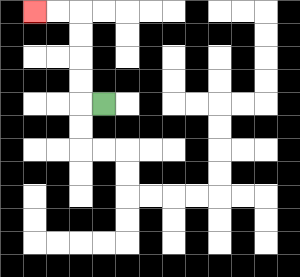{'start': '[4, 4]', 'end': '[1, 0]', 'path_directions': 'L,U,U,U,U,L,L', 'path_coordinates': '[[4, 4], [3, 4], [3, 3], [3, 2], [3, 1], [3, 0], [2, 0], [1, 0]]'}